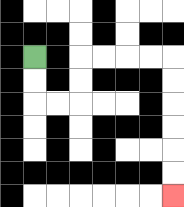{'start': '[1, 2]', 'end': '[7, 8]', 'path_directions': 'D,D,R,R,U,U,R,R,R,R,D,D,D,D,D,D', 'path_coordinates': '[[1, 2], [1, 3], [1, 4], [2, 4], [3, 4], [3, 3], [3, 2], [4, 2], [5, 2], [6, 2], [7, 2], [7, 3], [7, 4], [7, 5], [7, 6], [7, 7], [7, 8]]'}